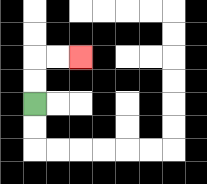{'start': '[1, 4]', 'end': '[3, 2]', 'path_directions': 'U,U,R,R', 'path_coordinates': '[[1, 4], [1, 3], [1, 2], [2, 2], [3, 2]]'}